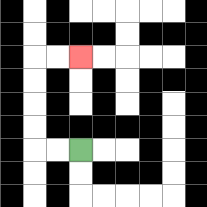{'start': '[3, 6]', 'end': '[3, 2]', 'path_directions': 'L,L,U,U,U,U,R,R', 'path_coordinates': '[[3, 6], [2, 6], [1, 6], [1, 5], [1, 4], [1, 3], [1, 2], [2, 2], [3, 2]]'}